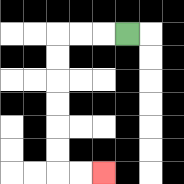{'start': '[5, 1]', 'end': '[4, 7]', 'path_directions': 'L,L,L,D,D,D,D,D,D,R,R', 'path_coordinates': '[[5, 1], [4, 1], [3, 1], [2, 1], [2, 2], [2, 3], [2, 4], [2, 5], [2, 6], [2, 7], [3, 7], [4, 7]]'}